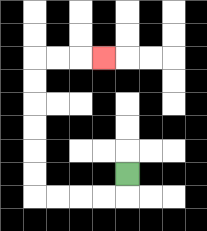{'start': '[5, 7]', 'end': '[4, 2]', 'path_directions': 'D,L,L,L,L,U,U,U,U,U,U,R,R,R', 'path_coordinates': '[[5, 7], [5, 8], [4, 8], [3, 8], [2, 8], [1, 8], [1, 7], [1, 6], [1, 5], [1, 4], [1, 3], [1, 2], [2, 2], [3, 2], [4, 2]]'}